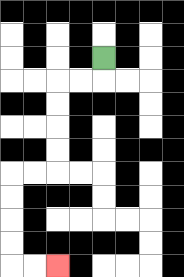{'start': '[4, 2]', 'end': '[2, 11]', 'path_directions': 'D,L,L,D,D,D,D,L,L,D,D,D,D,R,R', 'path_coordinates': '[[4, 2], [4, 3], [3, 3], [2, 3], [2, 4], [2, 5], [2, 6], [2, 7], [1, 7], [0, 7], [0, 8], [0, 9], [0, 10], [0, 11], [1, 11], [2, 11]]'}